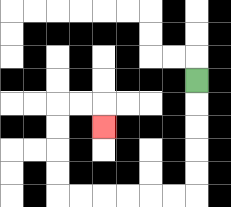{'start': '[8, 3]', 'end': '[4, 5]', 'path_directions': 'D,D,D,D,D,L,L,L,L,L,L,U,U,U,U,R,R,D', 'path_coordinates': '[[8, 3], [8, 4], [8, 5], [8, 6], [8, 7], [8, 8], [7, 8], [6, 8], [5, 8], [4, 8], [3, 8], [2, 8], [2, 7], [2, 6], [2, 5], [2, 4], [3, 4], [4, 4], [4, 5]]'}